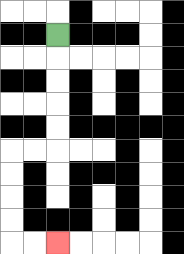{'start': '[2, 1]', 'end': '[2, 10]', 'path_directions': 'D,D,D,D,D,L,L,D,D,D,D,R,R', 'path_coordinates': '[[2, 1], [2, 2], [2, 3], [2, 4], [2, 5], [2, 6], [1, 6], [0, 6], [0, 7], [0, 8], [0, 9], [0, 10], [1, 10], [2, 10]]'}